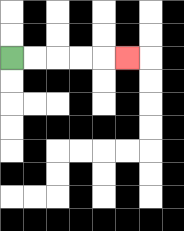{'start': '[0, 2]', 'end': '[5, 2]', 'path_directions': 'R,R,R,R,R', 'path_coordinates': '[[0, 2], [1, 2], [2, 2], [3, 2], [4, 2], [5, 2]]'}